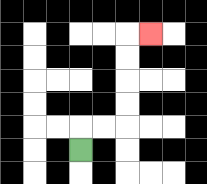{'start': '[3, 6]', 'end': '[6, 1]', 'path_directions': 'U,R,R,U,U,U,U,R', 'path_coordinates': '[[3, 6], [3, 5], [4, 5], [5, 5], [5, 4], [5, 3], [5, 2], [5, 1], [6, 1]]'}